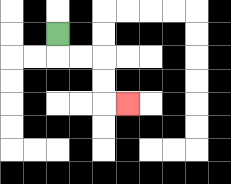{'start': '[2, 1]', 'end': '[5, 4]', 'path_directions': 'D,R,R,D,D,R', 'path_coordinates': '[[2, 1], [2, 2], [3, 2], [4, 2], [4, 3], [4, 4], [5, 4]]'}